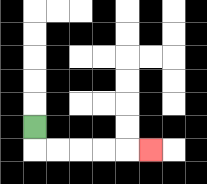{'start': '[1, 5]', 'end': '[6, 6]', 'path_directions': 'D,R,R,R,R,R', 'path_coordinates': '[[1, 5], [1, 6], [2, 6], [3, 6], [4, 6], [5, 6], [6, 6]]'}